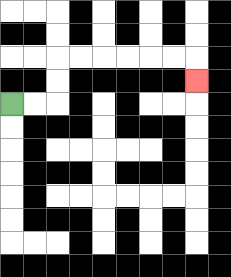{'start': '[0, 4]', 'end': '[8, 3]', 'path_directions': 'R,R,U,U,R,R,R,R,R,R,D', 'path_coordinates': '[[0, 4], [1, 4], [2, 4], [2, 3], [2, 2], [3, 2], [4, 2], [5, 2], [6, 2], [7, 2], [8, 2], [8, 3]]'}